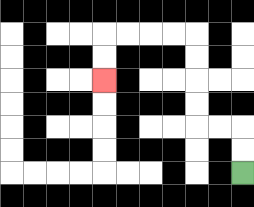{'start': '[10, 7]', 'end': '[4, 3]', 'path_directions': 'U,U,L,L,U,U,U,U,L,L,L,L,D,D', 'path_coordinates': '[[10, 7], [10, 6], [10, 5], [9, 5], [8, 5], [8, 4], [8, 3], [8, 2], [8, 1], [7, 1], [6, 1], [5, 1], [4, 1], [4, 2], [4, 3]]'}